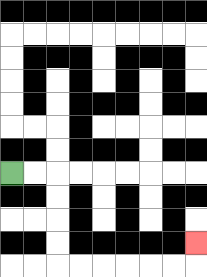{'start': '[0, 7]', 'end': '[8, 10]', 'path_directions': 'R,R,D,D,D,D,R,R,R,R,R,R,U', 'path_coordinates': '[[0, 7], [1, 7], [2, 7], [2, 8], [2, 9], [2, 10], [2, 11], [3, 11], [4, 11], [5, 11], [6, 11], [7, 11], [8, 11], [8, 10]]'}